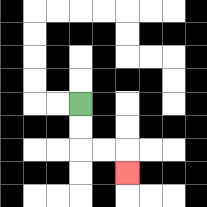{'start': '[3, 4]', 'end': '[5, 7]', 'path_directions': 'D,D,R,R,D', 'path_coordinates': '[[3, 4], [3, 5], [3, 6], [4, 6], [5, 6], [5, 7]]'}